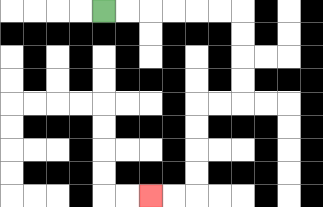{'start': '[4, 0]', 'end': '[6, 8]', 'path_directions': 'R,R,R,R,R,R,D,D,D,D,L,L,D,D,D,D,L,L', 'path_coordinates': '[[4, 0], [5, 0], [6, 0], [7, 0], [8, 0], [9, 0], [10, 0], [10, 1], [10, 2], [10, 3], [10, 4], [9, 4], [8, 4], [8, 5], [8, 6], [8, 7], [8, 8], [7, 8], [6, 8]]'}